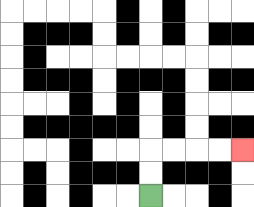{'start': '[6, 8]', 'end': '[10, 6]', 'path_directions': 'U,U,R,R,R,R', 'path_coordinates': '[[6, 8], [6, 7], [6, 6], [7, 6], [8, 6], [9, 6], [10, 6]]'}